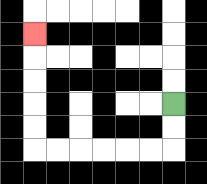{'start': '[7, 4]', 'end': '[1, 1]', 'path_directions': 'D,D,L,L,L,L,L,L,U,U,U,U,U', 'path_coordinates': '[[7, 4], [7, 5], [7, 6], [6, 6], [5, 6], [4, 6], [3, 6], [2, 6], [1, 6], [1, 5], [1, 4], [1, 3], [1, 2], [1, 1]]'}